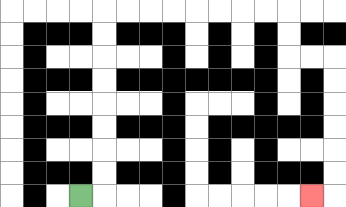{'start': '[3, 8]', 'end': '[13, 8]', 'path_directions': 'R,U,U,U,U,U,U,U,U,R,R,R,R,R,R,R,R,D,D,R,R,D,D,D,D,D,D,L', 'path_coordinates': '[[3, 8], [4, 8], [4, 7], [4, 6], [4, 5], [4, 4], [4, 3], [4, 2], [4, 1], [4, 0], [5, 0], [6, 0], [7, 0], [8, 0], [9, 0], [10, 0], [11, 0], [12, 0], [12, 1], [12, 2], [13, 2], [14, 2], [14, 3], [14, 4], [14, 5], [14, 6], [14, 7], [14, 8], [13, 8]]'}